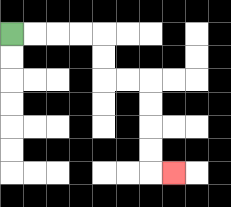{'start': '[0, 1]', 'end': '[7, 7]', 'path_directions': 'R,R,R,R,D,D,R,R,D,D,D,D,R', 'path_coordinates': '[[0, 1], [1, 1], [2, 1], [3, 1], [4, 1], [4, 2], [4, 3], [5, 3], [6, 3], [6, 4], [6, 5], [6, 6], [6, 7], [7, 7]]'}